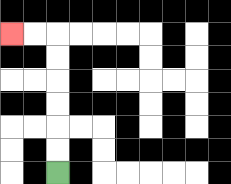{'start': '[2, 7]', 'end': '[0, 1]', 'path_directions': 'U,U,U,U,U,U,L,L', 'path_coordinates': '[[2, 7], [2, 6], [2, 5], [2, 4], [2, 3], [2, 2], [2, 1], [1, 1], [0, 1]]'}